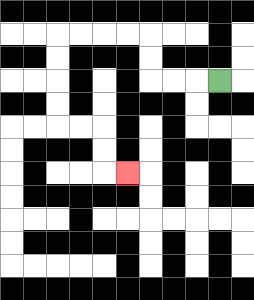{'start': '[9, 3]', 'end': '[5, 7]', 'path_directions': 'L,L,L,U,U,L,L,L,L,D,D,D,D,R,R,D,D,R', 'path_coordinates': '[[9, 3], [8, 3], [7, 3], [6, 3], [6, 2], [6, 1], [5, 1], [4, 1], [3, 1], [2, 1], [2, 2], [2, 3], [2, 4], [2, 5], [3, 5], [4, 5], [4, 6], [4, 7], [5, 7]]'}